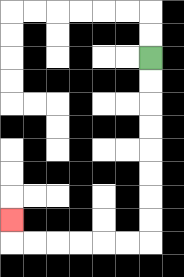{'start': '[6, 2]', 'end': '[0, 9]', 'path_directions': 'D,D,D,D,D,D,D,D,L,L,L,L,L,L,U', 'path_coordinates': '[[6, 2], [6, 3], [6, 4], [6, 5], [6, 6], [6, 7], [6, 8], [6, 9], [6, 10], [5, 10], [4, 10], [3, 10], [2, 10], [1, 10], [0, 10], [0, 9]]'}